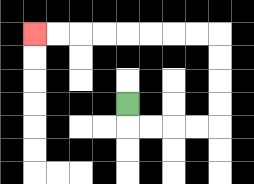{'start': '[5, 4]', 'end': '[1, 1]', 'path_directions': 'D,R,R,R,R,U,U,U,U,L,L,L,L,L,L,L,L', 'path_coordinates': '[[5, 4], [5, 5], [6, 5], [7, 5], [8, 5], [9, 5], [9, 4], [9, 3], [9, 2], [9, 1], [8, 1], [7, 1], [6, 1], [5, 1], [4, 1], [3, 1], [2, 1], [1, 1]]'}